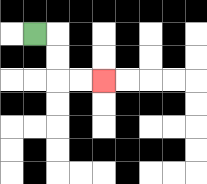{'start': '[1, 1]', 'end': '[4, 3]', 'path_directions': 'R,D,D,R,R', 'path_coordinates': '[[1, 1], [2, 1], [2, 2], [2, 3], [3, 3], [4, 3]]'}